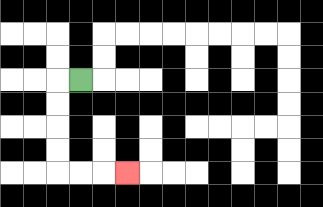{'start': '[3, 3]', 'end': '[5, 7]', 'path_directions': 'L,D,D,D,D,R,R,R', 'path_coordinates': '[[3, 3], [2, 3], [2, 4], [2, 5], [2, 6], [2, 7], [3, 7], [4, 7], [5, 7]]'}